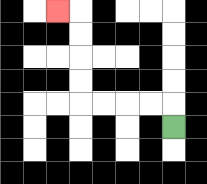{'start': '[7, 5]', 'end': '[2, 0]', 'path_directions': 'U,L,L,L,L,U,U,U,U,L', 'path_coordinates': '[[7, 5], [7, 4], [6, 4], [5, 4], [4, 4], [3, 4], [3, 3], [3, 2], [3, 1], [3, 0], [2, 0]]'}